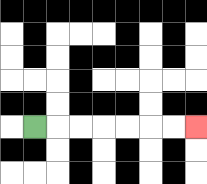{'start': '[1, 5]', 'end': '[8, 5]', 'path_directions': 'R,R,R,R,R,R,R', 'path_coordinates': '[[1, 5], [2, 5], [3, 5], [4, 5], [5, 5], [6, 5], [7, 5], [8, 5]]'}